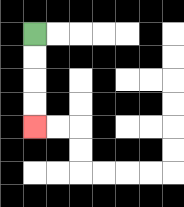{'start': '[1, 1]', 'end': '[1, 5]', 'path_directions': 'D,D,D,D', 'path_coordinates': '[[1, 1], [1, 2], [1, 3], [1, 4], [1, 5]]'}